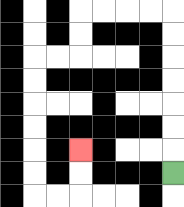{'start': '[7, 7]', 'end': '[3, 6]', 'path_directions': 'U,U,U,U,U,U,U,L,L,L,L,D,D,L,L,D,D,D,D,D,D,R,R,U,U', 'path_coordinates': '[[7, 7], [7, 6], [7, 5], [7, 4], [7, 3], [7, 2], [7, 1], [7, 0], [6, 0], [5, 0], [4, 0], [3, 0], [3, 1], [3, 2], [2, 2], [1, 2], [1, 3], [1, 4], [1, 5], [1, 6], [1, 7], [1, 8], [2, 8], [3, 8], [3, 7], [3, 6]]'}